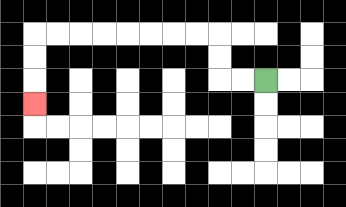{'start': '[11, 3]', 'end': '[1, 4]', 'path_directions': 'L,L,U,U,L,L,L,L,L,L,L,L,D,D,D', 'path_coordinates': '[[11, 3], [10, 3], [9, 3], [9, 2], [9, 1], [8, 1], [7, 1], [6, 1], [5, 1], [4, 1], [3, 1], [2, 1], [1, 1], [1, 2], [1, 3], [1, 4]]'}